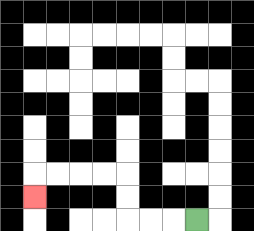{'start': '[8, 9]', 'end': '[1, 8]', 'path_directions': 'L,L,L,U,U,L,L,L,L,D', 'path_coordinates': '[[8, 9], [7, 9], [6, 9], [5, 9], [5, 8], [5, 7], [4, 7], [3, 7], [2, 7], [1, 7], [1, 8]]'}